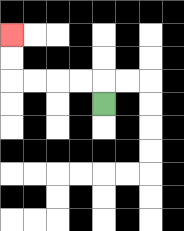{'start': '[4, 4]', 'end': '[0, 1]', 'path_directions': 'U,L,L,L,L,U,U', 'path_coordinates': '[[4, 4], [4, 3], [3, 3], [2, 3], [1, 3], [0, 3], [0, 2], [0, 1]]'}